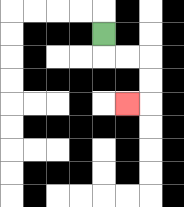{'start': '[4, 1]', 'end': '[5, 4]', 'path_directions': 'D,R,R,D,D,L', 'path_coordinates': '[[4, 1], [4, 2], [5, 2], [6, 2], [6, 3], [6, 4], [5, 4]]'}